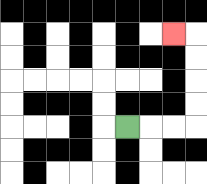{'start': '[5, 5]', 'end': '[7, 1]', 'path_directions': 'R,R,R,U,U,U,U,L', 'path_coordinates': '[[5, 5], [6, 5], [7, 5], [8, 5], [8, 4], [8, 3], [8, 2], [8, 1], [7, 1]]'}